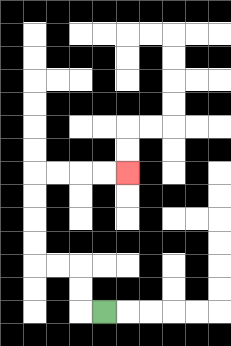{'start': '[4, 13]', 'end': '[5, 7]', 'path_directions': 'L,U,U,L,L,U,U,U,U,R,R,R,R', 'path_coordinates': '[[4, 13], [3, 13], [3, 12], [3, 11], [2, 11], [1, 11], [1, 10], [1, 9], [1, 8], [1, 7], [2, 7], [3, 7], [4, 7], [5, 7]]'}